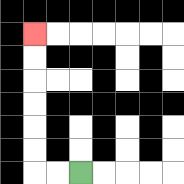{'start': '[3, 7]', 'end': '[1, 1]', 'path_directions': 'L,L,U,U,U,U,U,U', 'path_coordinates': '[[3, 7], [2, 7], [1, 7], [1, 6], [1, 5], [1, 4], [1, 3], [1, 2], [1, 1]]'}